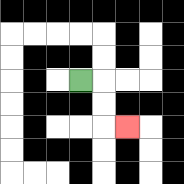{'start': '[3, 3]', 'end': '[5, 5]', 'path_directions': 'R,D,D,R', 'path_coordinates': '[[3, 3], [4, 3], [4, 4], [4, 5], [5, 5]]'}